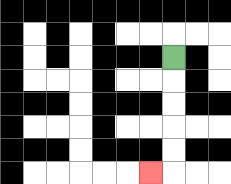{'start': '[7, 2]', 'end': '[6, 7]', 'path_directions': 'D,D,D,D,D,L', 'path_coordinates': '[[7, 2], [7, 3], [7, 4], [7, 5], [7, 6], [7, 7], [6, 7]]'}